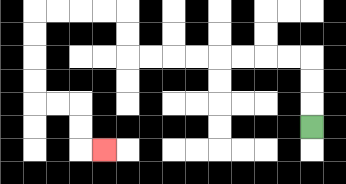{'start': '[13, 5]', 'end': '[4, 6]', 'path_directions': 'U,U,U,L,L,L,L,L,L,L,L,U,U,L,L,L,L,D,D,D,D,R,R,D,D,R', 'path_coordinates': '[[13, 5], [13, 4], [13, 3], [13, 2], [12, 2], [11, 2], [10, 2], [9, 2], [8, 2], [7, 2], [6, 2], [5, 2], [5, 1], [5, 0], [4, 0], [3, 0], [2, 0], [1, 0], [1, 1], [1, 2], [1, 3], [1, 4], [2, 4], [3, 4], [3, 5], [3, 6], [4, 6]]'}